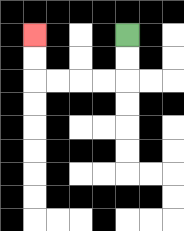{'start': '[5, 1]', 'end': '[1, 1]', 'path_directions': 'D,D,L,L,L,L,U,U', 'path_coordinates': '[[5, 1], [5, 2], [5, 3], [4, 3], [3, 3], [2, 3], [1, 3], [1, 2], [1, 1]]'}